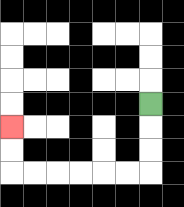{'start': '[6, 4]', 'end': '[0, 5]', 'path_directions': 'D,D,D,L,L,L,L,L,L,U,U', 'path_coordinates': '[[6, 4], [6, 5], [6, 6], [6, 7], [5, 7], [4, 7], [3, 7], [2, 7], [1, 7], [0, 7], [0, 6], [0, 5]]'}